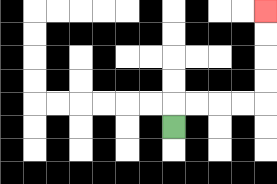{'start': '[7, 5]', 'end': '[11, 0]', 'path_directions': 'U,R,R,R,R,U,U,U,U', 'path_coordinates': '[[7, 5], [7, 4], [8, 4], [9, 4], [10, 4], [11, 4], [11, 3], [11, 2], [11, 1], [11, 0]]'}